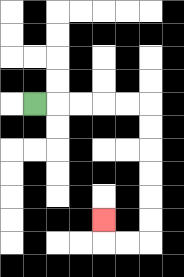{'start': '[1, 4]', 'end': '[4, 9]', 'path_directions': 'R,R,R,R,R,D,D,D,D,D,D,L,L,U', 'path_coordinates': '[[1, 4], [2, 4], [3, 4], [4, 4], [5, 4], [6, 4], [6, 5], [6, 6], [6, 7], [6, 8], [6, 9], [6, 10], [5, 10], [4, 10], [4, 9]]'}